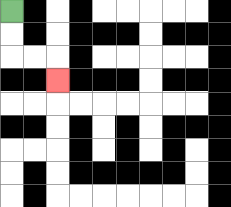{'start': '[0, 0]', 'end': '[2, 3]', 'path_directions': 'D,D,R,R,D', 'path_coordinates': '[[0, 0], [0, 1], [0, 2], [1, 2], [2, 2], [2, 3]]'}